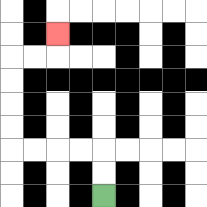{'start': '[4, 8]', 'end': '[2, 1]', 'path_directions': 'U,U,L,L,L,L,U,U,U,U,R,R,U', 'path_coordinates': '[[4, 8], [4, 7], [4, 6], [3, 6], [2, 6], [1, 6], [0, 6], [0, 5], [0, 4], [0, 3], [0, 2], [1, 2], [2, 2], [2, 1]]'}